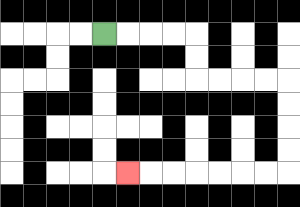{'start': '[4, 1]', 'end': '[5, 7]', 'path_directions': 'R,R,R,R,D,D,R,R,R,R,D,D,D,D,L,L,L,L,L,L,L', 'path_coordinates': '[[4, 1], [5, 1], [6, 1], [7, 1], [8, 1], [8, 2], [8, 3], [9, 3], [10, 3], [11, 3], [12, 3], [12, 4], [12, 5], [12, 6], [12, 7], [11, 7], [10, 7], [9, 7], [8, 7], [7, 7], [6, 7], [5, 7]]'}